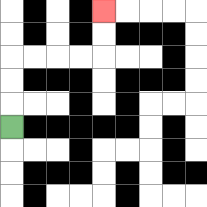{'start': '[0, 5]', 'end': '[4, 0]', 'path_directions': 'U,U,U,R,R,R,R,U,U', 'path_coordinates': '[[0, 5], [0, 4], [0, 3], [0, 2], [1, 2], [2, 2], [3, 2], [4, 2], [4, 1], [4, 0]]'}